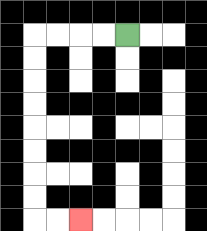{'start': '[5, 1]', 'end': '[3, 9]', 'path_directions': 'L,L,L,L,D,D,D,D,D,D,D,D,R,R', 'path_coordinates': '[[5, 1], [4, 1], [3, 1], [2, 1], [1, 1], [1, 2], [1, 3], [1, 4], [1, 5], [1, 6], [1, 7], [1, 8], [1, 9], [2, 9], [3, 9]]'}